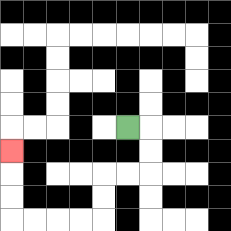{'start': '[5, 5]', 'end': '[0, 6]', 'path_directions': 'R,D,D,L,L,D,D,L,L,L,L,U,U,U', 'path_coordinates': '[[5, 5], [6, 5], [6, 6], [6, 7], [5, 7], [4, 7], [4, 8], [4, 9], [3, 9], [2, 9], [1, 9], [0, 9], [0, 8], [0, 7], [0, 6]]'}